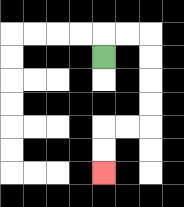{'start': '[4, 2]', 'end': '[4, 7]', 'path_directions': 'U,R,R,D,D,D,D,L,L,D,D', 'path_coordinates': '[[4, 2], [4, 1], [5, 1], [6, 1], [6, 2], [6, 3], [6, 4], [6, 5], [5, 5], [4, 5], [4, 6], [4, 7]]'}